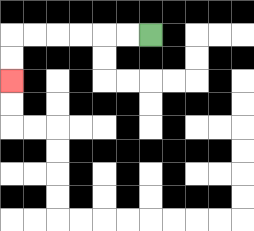{'start': '[6, 1]', 'end': '[0, 3]', 'path_directions': 'L,L,L,L,L,L,D,D', 'path_coordinates': '[[6, 1], [5, 1], [4, 1], [3, 1], [2, 1], [1, 1], [0, 1], [0, 2], [0, 3]]'}